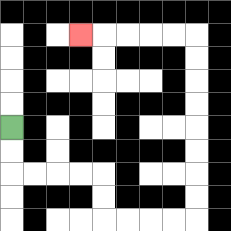{'start': '[0, 5]', 'end': '[3, 1]', 'path_directions': 'D,D,R,R,R,R,D,D,R,R,R,R,U,U,U,U,U,U,U,U,L,L,L,L,L', 'path_coordinates': '[[0, 5], [0, 6], [0, 7], [1, 7], [2, 7], [3, 7], [4, 7], [4, 8], [4, 9], [5, 9], [6, 9], [7, 9], [8, 9], [8, 8], [8, 7], [8, 6], [8, 5], [8, 4], [8, 3], [8, 2], [8, 1], [7, 1], [6, 1], [5, 1], [4, 1], [3, 1]]'}